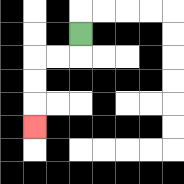{'start': '[3, 1]', 'end': '[1, 5]', 'path_directions': 'D,L,L,D,D,D', 'path_coordinates': '[[3, 1], [3, 2], [2, 2], [1, 2], [1, 3], [1, 4], [1, 5]]'}